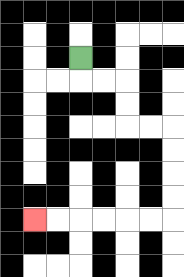{'start': '[3, 2]', 'end': '[1, 9]', 'path_directions': 'D,R,R,D,D,R,R,D,D,D,D,L,L,L,L,L,L', 'path_coordinates': '[[3, 2], [3, 3], [4, 3], [5, 3], [5, 4], [5, 5], [6, 5], [7, 5], [7, 6], [7, 7], [7, 8], [7, 9], [6, 9], [5, 9], [4, 9], [3, 9], [2, 9], [1, 9]]'}